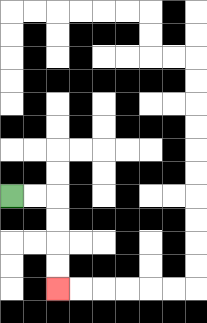{'start': '[0, 8]', 'end': '[2, 12]', 'path_directions': 'R,R,D,D,D,D', 'path_coordinates': '[[0, 8], [1, 8], [2, 8], [2, 9], [2, 10], [2, 11], [2, 12]]'}